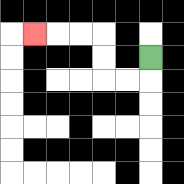{'start': '[6, 2]', 'end': '[1, 1]', 'path_directions': 'D,L,L,U,U,L,L,L', 'path_coordinates': '[[6, 2], [6, 3], [5, 3], [4, 3], [4, 2], [4, 1], [3, 1], [2, 1], [1, 1]]'}